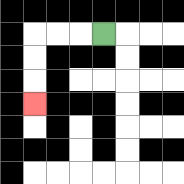{'start': '[4, 1]', 'end': '[1, 4]', 'path_directions': 'L,L,L,D,D,D', 'path_coordinates': '[[4, 1], [3, 1], [2, 1], [1, 1], [1, 2], [1, 3], [1, 4]]'}